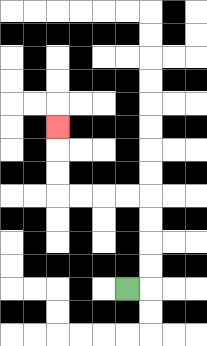{'start': '[5, 12]', 'end': '[2, 5]', 'path_directions': 'R,U,U,U,U,L,L,L,L,U,U,U', 'path_coordinates': '[[5, 12], [6, 12], [6, 11], [6, 10], [6, 9], [6, 8], [5, 8], [4, 8], [3, 8], [2, 8], [2, 7], [2, 6], [2, 5]]'}